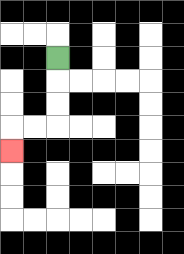{'start': '[2, 2]', 'end': '[0, 6]', 'path_directions': 'D,D,D,L,L,D', 'path_coordinates': '[[2, 2], [2, 3], [2, 4], [2, 5], [1, 5], [0, 5], [0, 6]]'}